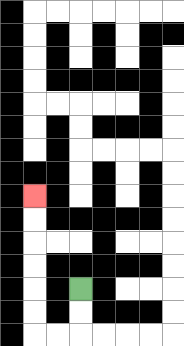{'start': '[3, 12]', 'end': '[1, 8]', 'path_directions': 'D,D,L,L,U,U,U,U,U,U', 'path_coordinates': '[[3, 12], [3, 13], [3, 14], [2, 14], [1, 14], [1, 13], [1, 12], [1, 11], [1, 10], [1, 9], [1, 8]]'}